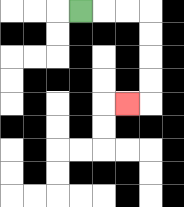{'start': '[3, 0]', 'end': '[5, 4]', 'path_directions': 'R,R,R,D,D,D,D,L', 'path_coordinates': '[[3, 0], [4, 0], [5, 0], [6, 0], [6, 1], [6, 2], [6, 3], [6, 4], [5, 4]]'}